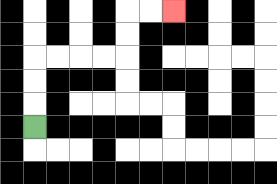{'start': '[1, 5]', 'end': '[7, 0]', 'path_directions': 'U,U,U,R,R,R,R,U,U,R,R', 'path_coordinates': '[[1, 5], [1, 4], [1, 3], [1, 2], [2, 2], [3, 2], [4, 2], [5, 2], [5, 1], [5, 0], [6, 0], [7, 0]]'}